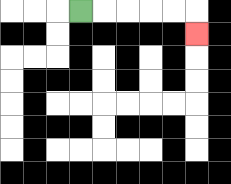{'start': '[3, 0]', 'end': '[8, 1]', 'path_directions': 'R,R,R,R,R,D', 'path_coordinates': '[[3, 0], [4, 0], [5, 0], [6, 0], [7, 0], [8, 0], [8, 1]]'}